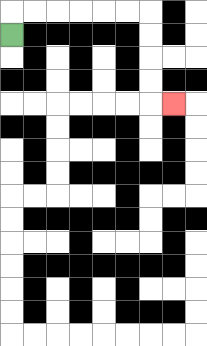{'start': '[0, 1]', 'end': '[7, 4]', 'path_directions': 'U,R,R,R,R,R,R,D,D,D,D,R', 'path_coordinates': '[[0, 1], [0, 0], [1, 0], [2, 0], [3, 0], [4, 0], [5, 0], [6, 0], [6, 1], [6, 2], [6, 3], [6, 4], [7, 4]]'}